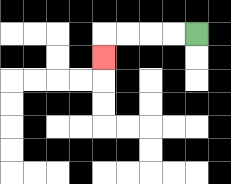{'start': '[8, 1]', 'end': '[4, 2]', 'path_directions': 'L,L,L,L,D', 'path_coordinates': '[[8, 1], [7, 1], [6, 1], [5, 1], [4, 1], [4, 2]]'}